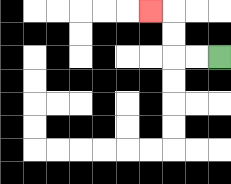{'start': '[9, 2]', 'end': '[6, 0]', 'path_directions': 'L,L,U,U,L', 'path_coordinates': '[[9, 2], [8, 2], [7, 2], [7, 1], [7, 0], [6, 0]]'}